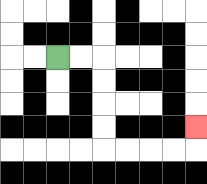{'start': '[2, 2]', 'end': '[8, 5]', 'path_directions': 'R,R,D,D,D,D,R,R,R,R,U', 'path_coordinates': '[[2, 2], [3, 2], [4, 2], [4, 3], [4, 4], [4, 5], [4, 6], [5, 6], [6, 6], [7, 6], [8, 6], [8, 5]]'}